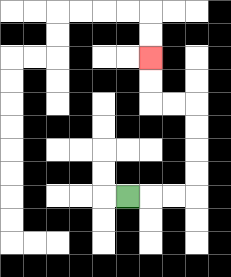{'start': '[5, 8]', 'end': '[6, 2]', 'path_directions': 'R,R,R,U,U,U,U,L,L,U,U', 'path_coordinates': '[[5, 8], [6, 8], [7, 8], [8, 8], [8, 7], [8, 6], [8, 5], [8, 4], [7, 4], [6, 4], [6, 3], [6, 2]]'}